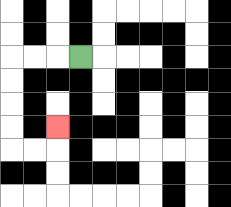{'start': '[3, 2]', 'end': '[2, 5]', 'path_directions': 'L,L,L,D,D,D,D,R,R,U', 'path_coordinates': '[[3, 2], [2, 2], [1, 2], [0, 2], [0, 3], [0, 4], [0, 5], [0, 6], [1, 6], [2, 6], [2, 5]]'}